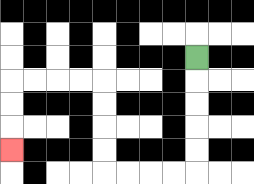{'start': '[8, 2]', 'end': '[0, 6]', 'path_directions': 'D,D,D,D,D,L,L,L,L,U,U,U,U,L,L,L,L,D,D,D', 'path_coordinates': '[[8, 2], [8, 3], [8, 4], [8, 5], [8, 6], [8, 7], [7, 7], [6, 7], [5, 7], [4, 7], [4, 6], [4, 5], [4, 4], [4, 3], [3, 3], [2, 3], [1, 3], [0, 3], [0, 4], [0, 5], [0, 6]]'}